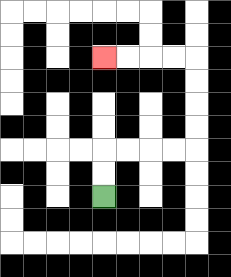{'start': '[4, 8]', 'end': '[4, 2]', 'path_directions': 'U,U,R,R,R,R,U,U,U,U,L,L,L,L', 'path_coordinates': '[[4, 8], [4, 7], [4, 6], [5, 6], [6, 6], [7, 6], [8, 6], [8, 5], [8, 4], [8, 3], [8, 2], [7, 2], [6, 2], [5, 2], [4, 2]]'}